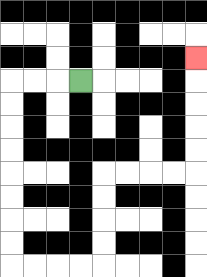{'start': '[3, 3]', 'end': '[8, 2]', 'path_directions': 'L,L,L,D,D,D,D,D,D,D,D,R,R,R,R,U,U,U,U,R,R,R,R,U,U,U,U,U', 'path_coordinates': '[[3, 3], [2, 3], [1, 3], [0, 3], [0, 4], [0, 5], [0, 6], [0, 7], [0, 8], [0, 9], [0, 10], [0, 11], [1, 11], [2, 11], [3, 11], [4, 11], [4, 10], [4, 9], [4, 8], [4, 7], [5, 7], [6, 7], [7, 7], [8, 7], [8, 6], [8, 5], [8, 4], [8, 3], [8, 2]]'}